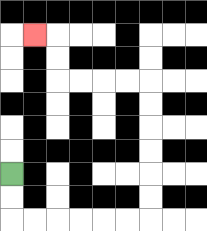{'start': '[0, 7]', 'end': '[1, 1]', 'path_directions': 'D,D,R,R,R,R,R,R,U,U,U,U,U,U,L,L,L,L,U,U,L', 'path_coordinates': '[[0, 7], [0, 8], [0, 9], [1, 9], [2, 9], [3, 9], [4, 9], [5, 9], [6, 9], [6, 8], [6, 7], [6, 6], [6, 5], [6, 4], [6, 3], [5, 3], [4, 3], [3, 3], [2, 3], [2, 2], [2, 1], [1, 1]]'}